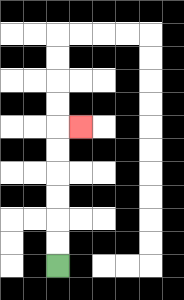{'start': '[2, 11]', 'end': '[3, 5]', 'path_directions': 'U,U,U,U,U,U,R', 'path_coordinates': '[[2, 11], [2, 10], [2, 9], [2, 8], [2, 7], [2, 6], [2, 5], [3, 5]]'}